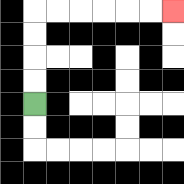{'start': '[1, 4]', 'end': '[7, 0]', 'path_directions': 'U,U,U,U,R,R,R,R,R,R', 'path_coordinates': '[[1, 4], [1, 3], [1, 2], [1, 1], [1, 0], [2, 0], [3, 0], [4, 0], [5, 0], [6, 0], [7, 0]]'}